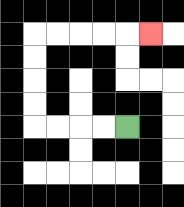{'start': '[5, 5]', 'end': '[6, 1]', 'path_directions': 'L,L,L,L,U,U,U,U,R,R,R,R,R', 'path_coordinates': '[[5, 5], [4, 5], [3, 5], [2, 5], [1, 5], [1, 4], [1, 3], [1, 2], [1, 1], [2, 1], [3, 1], [4, 1], [5, 1], [6, 1]]'}